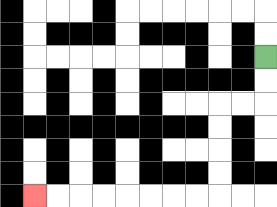{'start': '[11, 2]', 'end': '[1, 8]', 'path_directions': 'D,D,L,L,D,D,D,D,L,L,L,L,L,L,L,L', 'path_coordinates': '[[11, 2], [11, 3], [11, 4], [10, 4], [9, 4], [9, 5], [9, 6], [9, 7], [9, 8], [8, 8], [7, 8], [6, 8], [5, 8], [4, 8], [3, 8], [2, 8], [1, 8]]'}